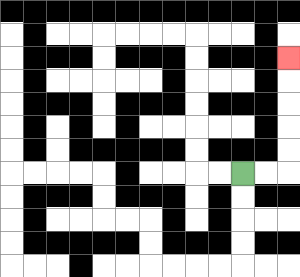{'start': '[10, 7]', 'end': '[12, 2]', 'path_directions': 'R,R,U,U,U,U,U', 'path_coordinates': '[[10, 7], [11, 7], [12, 7], [12, 6], [12, 5], [12, 4], [12, 3], [12, 2]]'}